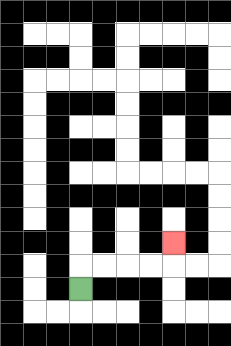{'start': '[3, 12]', 'end': '[7, 10]', 'path_directions': 'U,R,R,R,R,U', 'path_coordinates': '[[3, 12], [3, 11], [4, 11], [5, 11], [6, 11], [7, 11], [7, 10]]'}